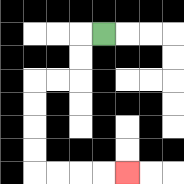{'start': '[4, 1]', 'end': '[5, 7]', 'path_directions': 'L,D,D,L,L,D,D,D,D,R,R,R,R', 'path_coordinates': '[[4, 1], [3, 1], [3, 2], [3, 3], [2, 3], [1, 3], [1, 4], [1, 5], [1, 6], [1, 7], [2, 7], [3, 7], [4, 7], [5, 7]]'}